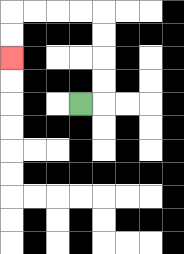{'start': '[3, 4]', 'end': '[0, 2]', 'path_directions': 'R,U,U,U,U,L,L,L,L,D,D', 'path_coordinates': '[[3, 4], [4, 4], [4, 3], [4, 2], [4, 1], [4, 0], [3, 0], [2, 0], [1, 0], [0, 0], [0, 1], [0, 2]]'}